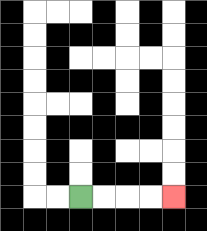{'start': '[3, 8]', 'end': '[7, 8]', 'path_directions': 'R,R,R,R', 'path_coordinates': '[[3, 8], [4, 8], [5, 8], [6, 8], [7, 8]]'}